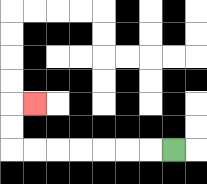{'start': '[7, 6]', 'end': '[1, 4]', 'path_directions': 'L,L,L,L,L,L,L,U,U,R', 'path_coordinates': '[[7, 6], [6, 6], [5, 6], [4, 6], [3, 6], [2, 6], [1, 6], [0, 6], [0, 5], [0, 4], [1, 4]]'}